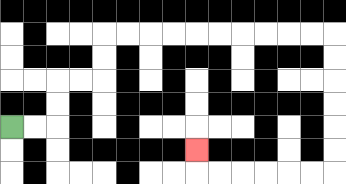{'start': '[0, 5]', 'end': '[8, 6]', 'path_directions': 'R,R,U,U,R,R,U,U,R,R,R,R,R,R,R,R,R,R,D,D,D,D,D,D,L,L,L,L,L,L,U', 'path_coordinates': '[[0, 5], [1, 5], [2, 5], [2, 4], [2, 3], [3, 3], [4, 3], [4, 2], [4, 1], [5, 1], [6, 1], [7, 1], [8, 1], [9, 1], [10, 1], [11, 1], [12, 1], [13, 1], [14, 1], [14, 2], [14, 3], [14, 4], [14, 5], [14, 6], [14, 7], [13, 7], [12, 7], [11, 7], [10, 7], [9, 7], [8, 7], [8, 6]]'}